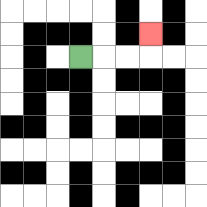{'start': '[3, 2]', 'end': '[6, 1]', 'path_directions': 'R,R,R,U', 'path_coordinates': '[[3, 2], [4, 2], [5, 2], [6, 2], [6, 1]]'}